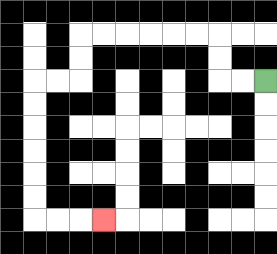{'start': '[11, 3]', 'end': '[4, 9]', 'path_directions': 'L,L,U,U,L,L,L,L,L,L,D,D,L,L,D,D,D,D,D,D,R,R,R', 'path_coordinates': '[[11, 3], [10, 3], [9, 3], [9, 2], [9, 1], [8, 1], [7, 1], [6, 1], [5, 1], [4, 1], [3, 1], [3, 2], [3, 3], [2, 3], [1, 3], [1, 4], [1, 5], [1, 6], [1, 7], [1, 8], [1, 9], [2, 9], [3, 9], [4, 9]]'}